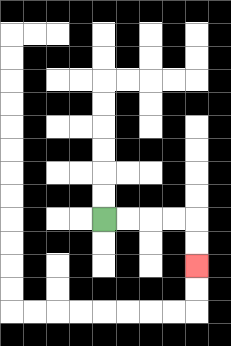{'start': '[4, 9]', 'end': '[8, 11]', 'path_directions': 'R,R,R,R,D,D', 'path_coordinates': '[[4, 9], [5, 9], [6, 9], [7, 9], [8, 9], [8, 10], [8, 11]]'}